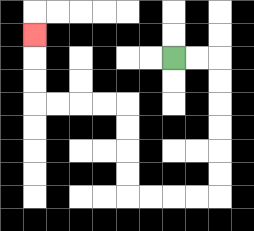{'start': '[7, 2]', 'end': '[1, 1]', 'path_directions': 'R,R,D,D,D,D,D,D,L,L,L,L,U,U,U,U,L,L,L,L,U,U,U', 'path_coordinates': '[[7, 2], [8, 2], [9, 2], [9, 3], [9, 4], [9, 5], [9, 6], [9, 7], [9, 8], [8, 8], [7, 8], [6, 8], [5, 8], [5, 7], [5, 6], [5, 5], [5, 4], [4, 4], [3, 4], [2, 4], [1, 4], [1, 3], [1, 2], [1, 1]]'}